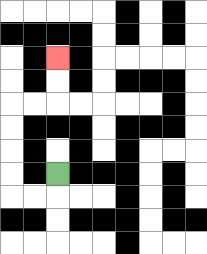{'start': '[2, 7]', 'end': '[2, 2]', 'path_directions': 'D,L,L,U,U,U,U,R,R,U,U', 'path_coordinates': '[[2, 7], [2, 8], [1, 8], [0, 8], [0, 7], [0, 6], [0, 5], [0, 4], [1, 4], [2, 4], [2, 3], [2, 2]]'}